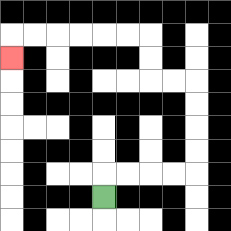{'start': '[4, 8]', 'end': '[0, 2]', 'path_directions': 'U,R,R,R,R,U,U,U,U,L,L,U,U,L,L,L,L,L,L,D', 'path_coordinates': '[[4, 8], [4, 7], [5, 7], [6, 7], [7, 7], [8, 7], [8, 6], [8, 5], [8, 4], [8, 3], [7, 3], [6, 3], [6, 2], [6, 1], [5, 1], [4, 1], [3, 1], [2, 1], [1, 1], [0, 1], [0, 2]]'}